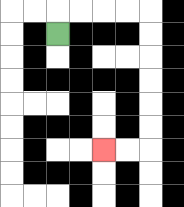{'start': '[2, 1]', 'end': '[4, 6]', 'path_directions': 'U,R,R,R,R,D,D,D,D,D,D,L,L', 'path_coordinates': '[[2, 1], [2, 0], [3, 0], [4, 0], [5, 0], [6, 0], [6, 1], [6, 2], [6, 3], [6, 4], [6, 5], [6, 6], [5, 6], [4, 6]]'}